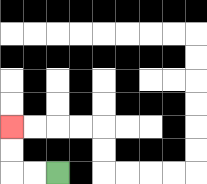{'start': '[2, 7]', 'end': '[0, 5]', 'path_directions': 'L,L,U,U', 'path_coordinates': '[[2, 7], [1, 7], [0, 7], [0, 6], [0, 5]]'}